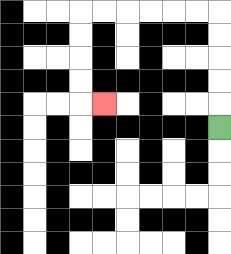{'start': '[9, 5]', 'end': '[4, 4]', 'path_directions': 'U,U,U,U,U,L,L,L,L,L,L,D,D,D,D,R', 'path_coordinates': '[[9, 5], [9, 4], [9, 3], [9, 2], [9, 1], [9, 0], [8, 0], [7, 0], [6, 0], [5, 0], [4, 0], [3, 0], [3, 1], [3, 2], [3, 3], [3, 4], [4, 4]]'}